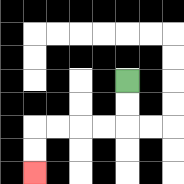{'start': '[5, 3]', 'end': '[1, 7]', 'path_directions': 'D,D,L,L,L,L,D,D', 'path_coordinates': '[[5, 3], [5, 4], [5, 5], [4, 5], [3, 5], [2, 5], [1, 5], [1, 6], [1, 7]]'}